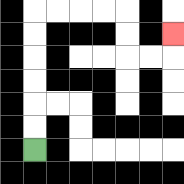{'start': '[1, 6]', 'end': '[7, 1]', 'path_directions': 'U,U,U,U,U,U,R,R,R,R,D,D,R,R,U', 'path_coordinates': '[[1, 6], [1, 5], [1, 4], [1, 3], [1, 2], [1, 1], [1, 0], [2, 0], [3, 0], [4, 0], [5, 0], [5, 1], [5, 2], [6, 2], [7, 2], [7, 1]]'}